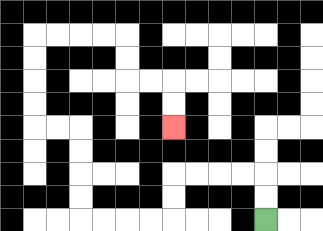{'start': '[11, 9]', 'end': '[7, 5]', 'path_directions': 'U,U,L,L,L,L,D,D,L,L,L,L,U,U,U,U,L,L,U,U,U,U,R,R,R,R,D,D,R,R,D,D', 'path_coordinates': '[[11, 9], [11, 8], [11, 7], [10, 7], [9, 7], [8, 7], [7, 7], [7, 8], [7, 9], [6, 9], [5, 9], [4, 9], [3, 9], [3, 8], [3, 7], [3, 6], [3, 5], [2, 5], [1, 5], [1, 4], [1, 3], [1, 2], [1, 1], [2, 1], [3, 1], [4, 1], [5, 1], [5, 2], [5, 3], [6, 3], [7, 3], [7, 4], [7, 5]]'}